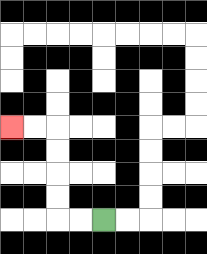{'start': '[4, 9]', 'end': '[0, 5]', 'path_directions': 'L,L,U,U,U,U,L,L', 'path_coordinates': '[[4, 9], [3, 9], [2, 9], [2, 8], [2, 7], [2, 6], [2, 5], [1, 5], [0, 5]]'}